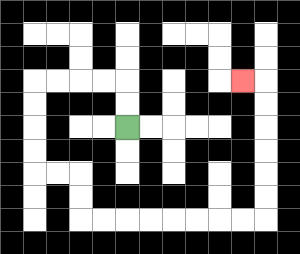{'start': '[5, 5]', 'end': '[10, 3]', 'path_directions': 'U,U,L,L,L,L,D,D,D,D,R,R,D,D,R,R,R,R,R,R,R,R,U,U,U,U,U,U,L', 'path_coordinates': '[[5, 5], [5, 4], [5, 3], [4, 3], [3, 3], [2, 3], [1, 3], [1, 4], [1, 5], [1, 6], [1, 7], [2, 7], [3, 7], [3, 8], [3, 9], [4, 9], [5, 9], [6, 9], [7, 9], [8, 9], [9, 9], [10, 9], [11, 9], [11, 8], [11, 7], [11, 6], [11, 5], [11, 4], [11, 3], [10, 3]]'}